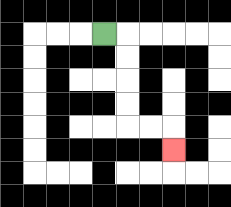{'start': '[4, 1]', 'end': '[7, 6]', 'path_directions': 'R,D,D,D,D,R,R,D', 'path_coordinates': '[[4, 1], [5, 1], [5, 2], [5, 3], [5, 4], [5, 5], [6, 5], [7, 5], [7, 6]]'}